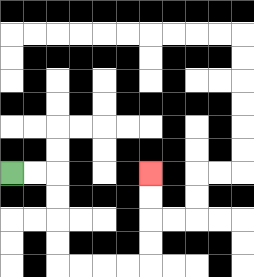{'start': '[0, 7]', 'end': '[6, 7]', 'path_directions': 'R,R,D,D,D,D,R,R,R,R,U,U,U,U', 'path_coordinates': '[[0, 7], [1, 7], [2, 7], [2, 8], [2, 9], [2, 10], [2, 11], [3, 11], [4, 11], [5, 11], [6, 11], [6, 10], [6, 9], [6, 8], [6, 7]]'}